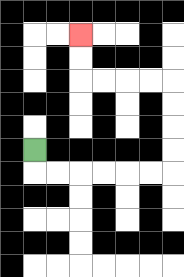{'start': '[1, 6]', 'end': '[3, 1]', 'path_directions': 'D,R,R,R,R,R,R,U,U,U,U,L,L,L,L,U,U', 'path_coordinates': '[[1, 6], [1, 7], [2, 7], [3, 7], [4, 7], [5, 7], [6, 7], [7, 7], [7, 6], [7, 5], [7, 4], [7, 3], [6, 3], [5, 3], [4, 3], [3, 3], [3, 2], [3, 1]]'}